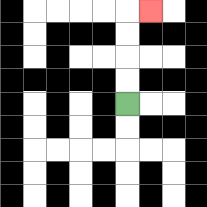{'start': '[5, 4]', 'end': '[6, 0]', 'path_directions': 'U,U,U,U,R', 'path_coordinates': '[[5, 4], [5, 3], [5, 2], [5, 1], [5, 0], [6, 0]]'}